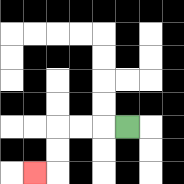{'start': '[5, 5]', 'end': '[1, 7]', 'path_directions': 'L,L,L,D,D,L', 'path_coordinates': '[[5, 5], [4, 5], [3, 5], [2, 5], [2, 6], [2, 7], [1, 7]]'}